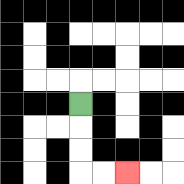{'start': '[3, 4]', 'end': '[5, 7]', 'path_directions': 'D,D,D,R,R', 'path_coordinates': '[[3, 4], [3, 5], [3, 6], [3, 7], [4, 7], [5, 7]]'}